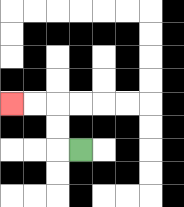{'start': '[3, 6]', 'end': '[0, 4]', 'path_directions': 'L,U,U,L,L', 'path_coordinates': '[[3, 6], [2, 6], [2, 5], [2, 4], [1, 4], [0, 4]]'}